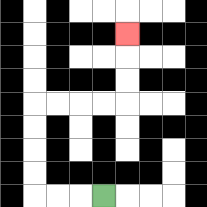{'start': '[4, 8]', 'end': '[5, 1]', 'path_directions': 'L,L,L,U,U,U,U,R,R,R,R,U,U,U', 'path_coordinates': '[[4, 8], [3, 8], [2, 8], [1, 8], [1, 7], [1, 6], [1, 5], [1, 4], [2, 4], [3, 4], [4, 4], [5, 4], [5, 3], [5, 2], [5, 1]]'}